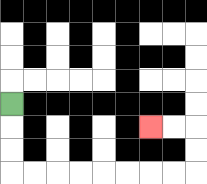{'start': '[0, 4]', 'end': '[6, 5]', 'path_directions': 'D,D,D,R,R,R,R,R,R,R,R,U,U,L,L', 'path_coordinates': '[[0, 4], [0, 5], [0, 6], [0, 7], [1, 7], [2, 7], [3, 7], [4, 7], [5, 7], [6, 7], [7, 7], [8, 7], [8, 6], [8, 5], [7, 5], [6, 5]]'}